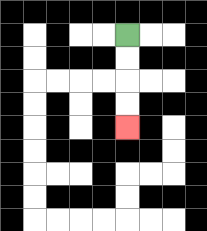{'start': '[5, 1]', 'end': '[5, 5]', 'path_directions': 'D,D,D,D', 'path_coordinates': '[[5, 1], [5, 2], [5, 3], [5, 4], [5, 5]]'}